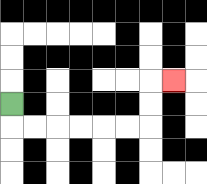{'start': '[0, 4]', 'end': '[7, 3]', 'path_directions': 'D,R,R,R,R,R,R,U,U,R', 'path_coordinates': '[[0, 4], [0, 5], [1, 5], [2, 5], [3, 5], [4, 5], [5, 5], [6, 5], [6, 4], [6, 3], [7, 3]]'}